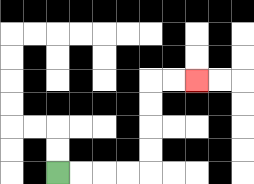{'start': '[2, 7]', 'end': '[8, 3]', 'path_directions': 'R,R,R,R,U,U,U,U,R,R', 'path_coordinates': '[[2, 7], [3, 7], [4, 7], [5, 7], [6, 7], [6, 6], [6, 5], [6, 4], [6, 3], [7, 3], [8, 3]]'}